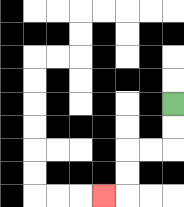{'start': '[7, 4]', 'end': '[4, 8]', 'path_directions': 'D,D,L,L,D,D,L', 'path_coordinates': '[[7, 4], [7, 5], [7, 6], [6, 6], [5, 6], [5, 7], [5, 8], [4, 8]]'}